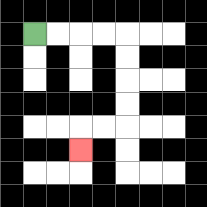{'start': '[1, 1]', 'end': '[3, 6]', 'path_directions': 'R,R,R,R,D,D,D,D,L,L,D', 'path_coordinates': '[[1, 1], [2, 1], [3, 1], [4, 1], [5, 1], [5, 2], [5, 3], [5, 4], [5, 5], [4, 5], [3, 5], [3, 6]]'}